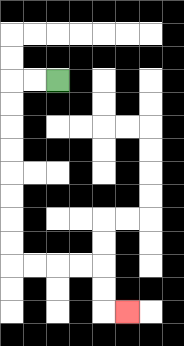{'start': '[2, 3]', 'end': '[5, 13]', 'path_directions': 'L,L,D,D,D,D,D,D,D,D,R,R,R,R,D,D,R', 'path_coordinates': '[[2, 3], [1, 3], [0, 3], [0, 4], [0, 5], [0, 6], [0, 7], [0, 8], [0, 9], [0, 10], [0, 11], [1, 11], [2, 11], [3, 11], [4, 11], [4, 12], [4, 13], [5, 13]]'}